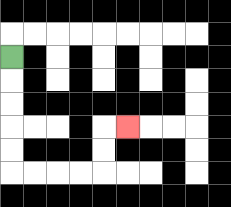{'start': '[0, 2]', 'end': '[5, 5]', 'path_directions': 'D,D,D,D,D,R,R,R,R,U,U,R', 'path_coordinates': '[[0, 2], [0, 3], [0, 4], [0, 5], [0, 6], [0, 7], [1, 7], [2, 7], [3, 7], [4, 7], [4, 6], [4, 5], [5, 5]]'}